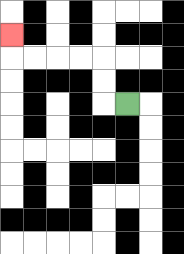{'start': '[5, 4]', 'end': '[0, 1]', 'path_directions': 'L,U,U,L,L,L,L,U', 'path_coordinates': '[[5, 4], [4, 4], [4, 3], [4, 2], [3, 2], [2, 2], [1, 2], [0, 2], [0, 1]]'}